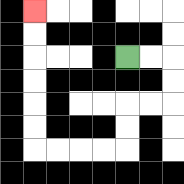{'start': '[5, 2]', 'end': '[1, 0]', 'path_directions': 'R,R,D,D,L,L,D,D,L,L,L,L,U,U,U,U,U,U', 'path_coordinates': '[[5, 2], [6, 2], [7, 2], [7, 3], [7, 4], [6, 4], [5, 4], [5, 5], [5, 6], [4, 6], [3, 6], [2, 6], [1, 6], [1, 5], [1, 4], [1, 3], [1, 2], [1, 1], [1, 0]]'}